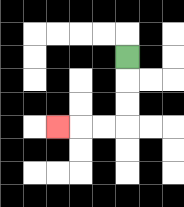{'start': '[5, 2]', 'end': '[2, 5]', 'path_directions': 'D,D,D,L,L,L', 'path_coordinates': '[[5, 2], [5, 3], [5, 4], [5, 5], [4, 5], [3, 5], [2, 5]]'}